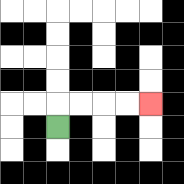{'start': '[2, 5]', 'end': '[6, 4]', 'path_directions': 'U,R,R,R,R', 'path_coordinates': '[[2, 5], [2, 4], [3, 4], [4, 4], [5, 4], [6, 4]]'}